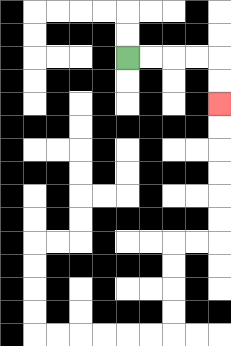{'start': '[5, 2]', 'end': '[9, 4]', 'path_directions': 'R,R,R,R,D,D', 'path_coordinates': '[[5, 2], [6, 2], [7, 2], [8, 2], [9, 2], [9, 3], [9, 4]]'}